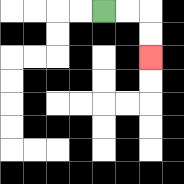{'start': '[4, 0]', 'end': '[6, 2]', 'path_directions': 'R,R,D,D', 'path_coordinates': '[[4, 0], [5, 0], [6, 0], [6, 1], [6, 2]]'}